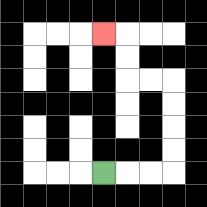{'start': '[4, 7]', 'end': '[4, 1]', 'path_directions': 'R,R,R,U,U,U,U,L,L,U,U,L', 'path_coordinates': '[[4, 7], [5, 7], [6, 7], [7, 7], [7, 6], [7, 5], [7, 4], [7, 3], [6, 3], [5, 3], [5, 2], [5, 1], [4, 1]]'}